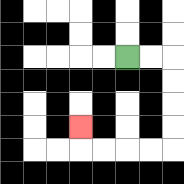{'start': '[5, 2]', 'end': '[3, 5]', 'path_directions': 'R,R,D,D,D,D,L,L,L,L,U', 'path_coordinates': '[[5, 2], [6, 2], [7, 2], [7, 3], [7, 4], [7, 5], [7, 6], [6, 6], [5, 6], [4, 6], [3, 6], [3, 5]]'}